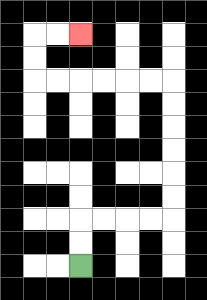{'start': '[3, 11]', 'end': '[3, 1]', 'path_directions': 'U,U,R,R,R,R,U,U,U,U,U,U,L,L,L,L,L,L,U,U,R,R', 'path_coordinates': '[[3, 11], [3, 10], [3, 9], [4, 9], [5, 9], [6, 9], [7, 9], [7, 8], [7, 7], [7, 6], [7, 5], [7, 4], [7, 3], [6, 3], [5, 3], [4, 3], [3, 3], [2, 3], [1, 3], [1, 2], [1, 1], [2, 1], [3, 1]]'}